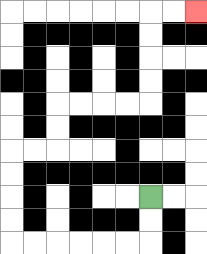{'start': '[6, 8]', 'end': '[8, 0]', 'path_directions': 'D,D,L,L,L,L,L,L,U,U,U,U,R,R,U,U,R,R,R,R,U,U,U,U,R,R', 'path_coordinates': '[[6, 8], [6, 9], [6, 10], [5, 10], [4, 10], [3, 10], [2, 10], [1, 10], [0, 10], [0, 9], [0, 8], [0, 7], [0, 6], [1, 6], [2, 6], [2, 5], [2, 4], [3, 4], [4, 4], [5, 4], [6, 4], [6, 3], [6, 2], [6, 1], [6, 0], [7, 0], [8, 0]]'}